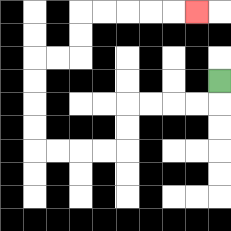{'start': '[9, 3]', 'end': '[8, 0]', 'path_directions': 'D,L,L,L,L,D,D,L,L,L,L,U,U,U,U,R,R,U,U,R,R,R,R,R', 'path_coordinates': '[[9, 3], [9, 4], [8, 4], [7, 4], [6, 4], [5, 4], [5, 5], [5, 6], [4, 6], [3, 6], [2, 6], [1, 6], [1, 5], [1, 4], [1, 3], [1, 2], [2, 2], [3, 2], [3, 1], [3, 0], [4, 0], [5, 0], [6, 0], [7, 0], [8, 0]]'}